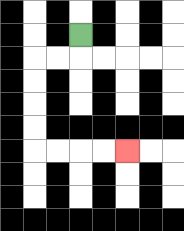{'start': '[3, 1]', 'end': '[5, 6]', 'path_directions': 'D,L,L,D,D,D,D,R,R,R,R', 'path_coordinates': '[[3, 1], [3, 2], [2, 2], [1, 2], [1, 3], [1, 4], [1, 5], [1, 6], [2, 6], [3, 6], [4, 6], [5, 6]]'}